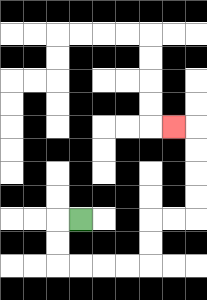{'start': '[3, 9]', 'end': '[7, 5]', 'path_directions': 'L,D,D,R,R,R,R,U,U,R,R,U,U,U,U,L', 'path_coordinates': '[[3, 9], [2, 9], [2, 10], [2, 11], [3, 11], [4, 11], [5, 11], [6, 11], [6, 10], [6, 9], [7, 9], [8, 9], [8, 8], [8, 7], [8, 6], [8, 5], [7, 5]]'}